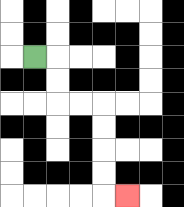{'start': '[1, 2]', 'end': '[5, 8]', 'path_directions': 'R,D,D,R,R,D,D,D,D,R', 'path_coordinates': '[[1, 2], [2, 2], [2, 3], [2, 4], [3, 4], [4, 4], [4, 5], [4, 6], [4, 7], [4, 8], [5, 8]]'}